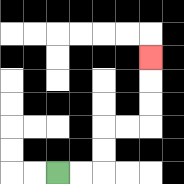{'start': '[2, 7]', 'end': '[6, 2]', 'path_directions': 'R,R,U,U,R,R,U,U,U', 'path_coordinates': '[[2, 7], [3, 7], [4, 7], [4, 6], [4, 5], [5, 5], [6, 5], [6, 4], [6, 3], [6, 2]]'}